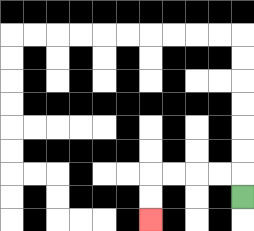{'start': '[10, 8]', 'end': '[6, 9]', 'path_directions': 'U,L,L,L,L,D,D', 'path_coordinates': '[[10, 8], [10, 7], [9, 7], [8, 7], [7, 7], [6, 7], [6, 8], [6, 9]]'}